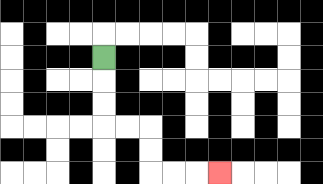{'start': '[4, 2]', 'end': '[9, 7]', 'path_directions': 'D,D,D,R,R,D,D,R,R,R', 'path_coordinates': '[[4, 2], [4, 3], [4, 4], [4, 5], [5, 5], [6, 5], [6, 6], [6, 7], [7, 7], [8, 7], [9, 7]]'}